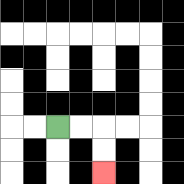{'start': '[2, 5]', 'end': '[4, 7]', 'path_directions': 'R,R,D,D', 'path_coordinates': '[[2, 5], [3, 5], [4, 5], [4, 6], [4, 7]]'}